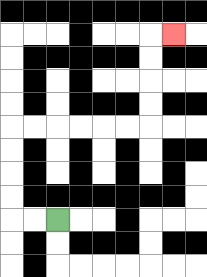{'start': '[2, 9]', 'end': '[7, 1]', 'path_directions': 'L,L,U,U,U,U,R,R,R,R,R,R,U,U,U,U,R', 'path_coordinates': '[[2, 9], [1, 9], [0, 9], [0, 8], [0, 7], [0, 6], [0, 5], [1, 5], [2, 5], [3, 5], [4, 5], [5, 5], [6, 5], [6, 4], [6, 3], [6, 2], [6, 1], [7, 1]]'}